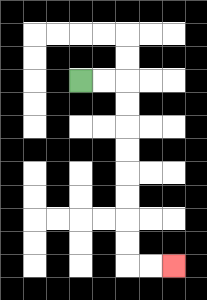{'start': '[3, 3]', 'end': '[7, 11]', 'path_directions': 'R,R,D,D,D,D,D,D,D,D,R,R', 'path_coordinates': '[[3, 3], [4, 3], [5, 3], [5, 4], [5, 5], [5, 6], [5, 7], [5, 8], [5, 9], [5, 10], [5, 11], [6, 11], [7, 11]]'}